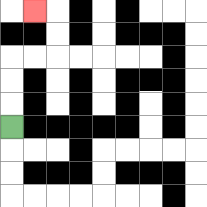{'start': '[0, 5]', 'end': '[1, 0]', 'path_directions': 'U,U,U,R,R,U,U,L', 'path_coordinates': '[[0, 5], [0, 4], [0, 3], [0, 2], [1, 2], [2, 2], [2, 1], [2, 0], [1, 0]]'}